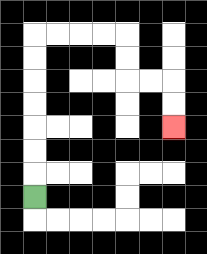{'start': '[1, 8]', 'end': '[7, 5]', 'path_directions': 'U,U,U,U,U,U,U,R,R,R,R,D,D,R,R,D,D', 'path_coordinates': '[[1, 8], [1, 7], [1, 6], [1, 5], [1, 4], [1, 3], [1, 2], [1, 1], [2, 1], [3, 1], [4, 1], [5, 1], [5, 2], [5, 3], [6, 3], [7, 3], [7, 4], [7, 5]]'}